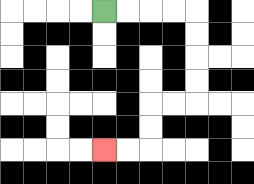{'start': '[4, 0]', 'end': '[4, 6]', 'path_directions': 'R,R,R,R,D,D,D,D,L,L,D,D,L,L', 'path_coordinates': '[[4, 0], [5, 0], [6, 0], [7, 0], [8, 0], [8, 1], [8, 2], [8, 3], [8, 4], [7, 4], [6, 4], [6, 5], [6, 6], [5, 6], [4, 6]]'}